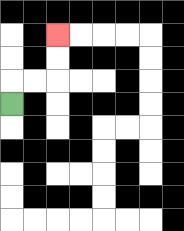{'start': '[0, 4]', 'end': '[2, 1]', 'path_directions': 'U,R,R,U,U', 'path_coordinates': '[[0, 4], [0, 3], [1, 3], [2, 3], [2, 2], [2, 1]]'}